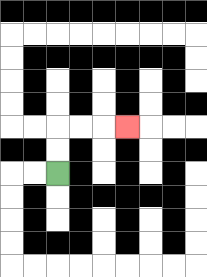{'start': '[2, 7]', 'end': '[5, 5]', 'path_directions': 'U,U,R,R,R', 'path_coordinates': '[[2, 7], [2, 6], [2, 5], [3, 5], [4, 5], [5, 5]]'}